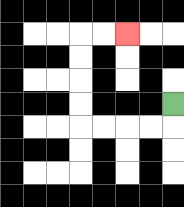{'start': '[7, 4]', 'end': '[5, 1]', 'path_directions': 'D,L,L,L,L,U,U,U,U,R,R', 'path_coordinates': '[[7, 4], [7, 5], [6, 5], [5, 5], [4, 5], [3, 5], [3, 4], [3, 3], [3, 2], [3, 1], [4, 1], [5, 1]]'}